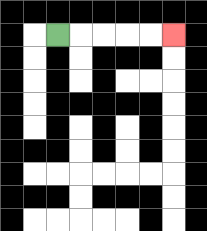{'start': '[2, 1]', 'end': '[7, 1]', 'path_directions': 'R,R,R,R,R', 'path_coordinates': '[[2, 1], [3, 1], [4, 1], [5, 1], [6, 1], [7, 1]]'}